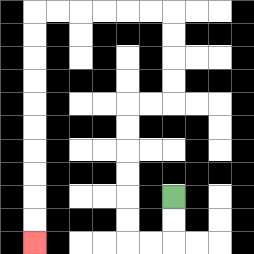{'start': '[7, 8]', 'end': '[1, 10]', 'path_directions': 'D,D,L,L,U,U,U,U,U,U,R,R,U,U,U,U,L,L,L,L,L,L,D,D,D,D,D,D,D,D,D,D', 'path_coordinates': '[[7, 8], [7, 9], [7, 10], [6, 10], [5, 10], [5, 9], [5, 8], [5, 7], [5, 6], [5, 5], [5, 4], [6, 4], [7, 4], [7, 3], [7, 2], [7, 1], [7, 0], [6, 0], [5, 0], [4, 0], [3, 0], [2, 0], [1, 0], [1, 1], [1, 2], [1, 3], [1, 4], [1, 5], [1, 6], [1, 7], [1, 8], [1, 9], [1, 10]]'}